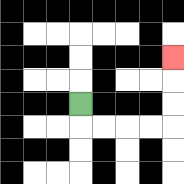{'start': '[3, 4]', 'end': '[7, 2]', 'path_directions': 'D,R,R,R,R,U,U,U', 'path_coordinates': '[[3, 4], [3, 5], [4, 5], [5, 5], [6, 5], [7, 5], [7, 4], [7, 3], [7, 2]]'}